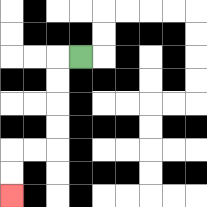{'start': '[3, 2]', 'end': '[0, 8]', 'path_directions': 'L,D,D,D,D,L,L,D,D', 'path_coordinates': '[[3, 2], [2, 2], [2, 3], [2, 4], [2, 5], [2, 6], [1, 6], [0, 6], [0, 7], [0, 8]]'}